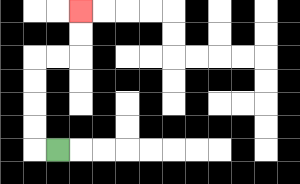{'start': '[2, 6]', 'end': '[3, 0]', 'path_directions': 'L,U,U,U,U,R,R,U,U', 'path_coordinates': '[[2, 6], [1, 6], [1, 5], [1, 4], [1, 3], [1, 2], [2, 2], [3, 2], [3, 1], [3, 0]]'}